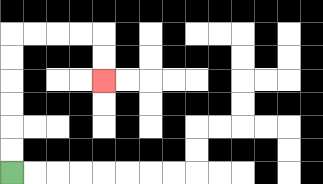{'start': '[0, 7]', 'end': '[4, 3]', 'path_directions': 'U,U,U,U,U,U,R,R,R,R,D,D', 'path_coordinates': '[[0, 7], [0, 6], [0, 5], [0, 4], [0, 3], [0, 2], [0, 1], [1, 1], [2, 1], [3, 1], [4, 1], [4, 2], [4, 3]]'}